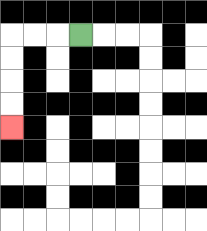{'start': '[3, 1]', 'end': '[0, 5]', 'path_directions': 'L,L,L,D,D,D,D', 'path_coordinates': '[[3, 1], [2, 1], [1, 1], [0, 1], [0, 2], [0, 3], [0, 4], [0, 5]]'}